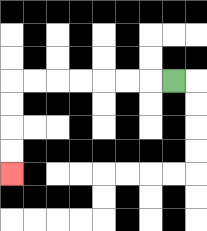{'start': '[7, 3]', 'end': '[0, 7]', 'path_directions': 'L,L,L,L,L,L,L,D,D,D,D', 'path_coordinates': '[[7, 3], [6, 3], [5, 3], [4, 3], [3, 3], [2, 3], [1, 3], [0, 3], [0, 4], [0, 5], [0, 6], [0, 7]]'}